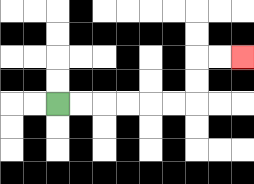{'start': '[2, 4]', 'end': '[10, 2]', 'path_directions': 'R,R,R,R,R,R,U,U,R,R', 'path_coordinates': '[[2, 4], [3, 4], [4, 4], [5, 4], [6, 4], [7, 4], [8, 4], [8, 3], [8, 2], [9, 2], [10, 2]]'}